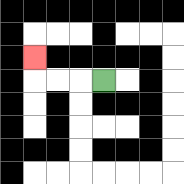{'start': '[4, 3]', 'end': '[1, 2]', 'path_directions': 'L,L,L,U', 'path_coordinates': '[[4, 3], [3, 3], [2, 3], [1, 3], [1, 2]]'}